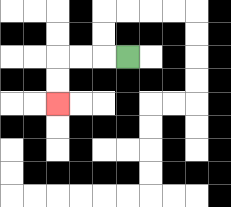{'start': '[5, 2]', 'end': '[2, 4]', 'path_directions': 'L,L,L,D,D', 'path_coordinates': '[[5, 2], [4, 2], [3, 2], [2, 2], [2, 3], [2, 4]]'}